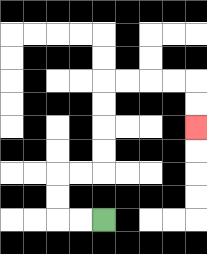{'start': '[4, 9]', 'end': '[8, 5]', 'path_directions': 'L,L,U,U,R,R,U,U,U,U,R,R,R,R,D,D', 'path_coordinates': '[[4, 9], [3, 9], [2, 9], [2, 8], [2, 7], [3, 7], [4, 7], [4, 6], [4, 5], [4, 4], [4, 3], [5, 3], [6, 3], [7, 3], [8, 3], [8, 4], [8, 5]]'}